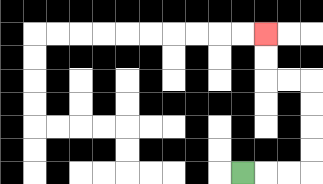{'start': '[10, 7]', 'end': '[11, 1]', 'path_directions': 'R,R,R,U,U,U,U,L,L,U,U', 'path_coordinates': '[[10, 7], [11, 7], [12, 7], [13, 7], [13, 6], [13, 5], [13, 4], [13, 3], [12, 3], [11, 3], [11, 2], [11, 1]]'}